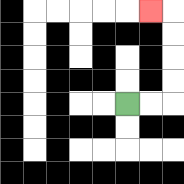{'start': '[5, 4]', 'end': '[6, 0]', 'path_directions': 'R,R,U,U,U,U,L', 'path_coordinates': '[[5, 4], [6, 4], [7, 4], [7, 3], [7, 2], [7, 1], [7, 0], [6, 0]]'}